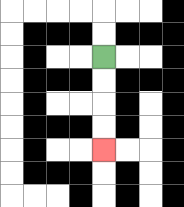{'start': '[4, 2]', 'end': '[4, 6]', 'path_directions': 'D,D,D,D', 'path_coordinates': '[[4, 2], [4, 3], [4, 4], [4, 5], [4, 6]]'}